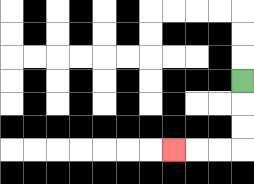{'start': '[10, 3]', 'end': '[7, 6]', 'path_directions': 'D,D,D,L,L,L', 'path_coordinates': '[[10, 3], [10, 4], [10, 5], [10, 6], [9, 6], [8, 6], [7, 6]]'}